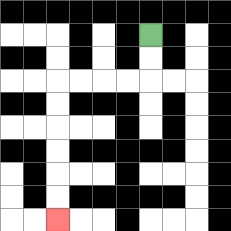{'start': '[6, 1]', 'end': '[2, 9]', 'path_directions': 'D,D,L,L,L,L,D,D,D,D,D,D', 'path_coordinates': '[[6, 1], [6, 2], [6, 3], [5, 3], [4, 3], [3, 3], [2, 3], [2, 4], [2, 5], [2, 6], [2, 7], [2, 8], [2, 9]]'}